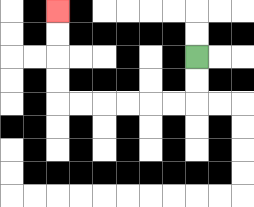{'start': '[8, 2]', 'end': '[2, 0]', 'path_directions': 'D,D,L,L,L,L,L,L,U,U,U,U', 'path_coordinates': '[[8, 2], [8, 3], [8, 4], [7, 4], [6, 4], [5, 4], [4, 4], [3, 4], [2, 4], [2, 3], [2, 2], [2, 1], [2, 0]]'}